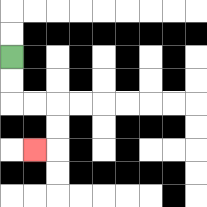{'start': '[0, 2]', 'end': '[1, 6]', 'path_directions': 'D,D,R,R,D,D,L', 'path_coordinates': '[[0, 2], [0, 3], [0, 4], [1, 4], [2, 4], [2, 5], [2, 6], [1, 6]]'}